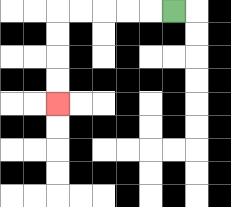{'start': '[7, 0]', 'end': '[2, 4]', 'path_directions': 'L,L,L,L,L,D,D,D,D', 'path_coordinates': '[[7, 0], [6, 0], [5, 0], [4, 0], [3, 0], [2, 0], [2, 1], [2, 2], [2, 3], [2, 4]]'}